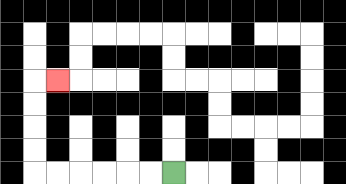{'start': '[7, 7]', 'end': '[2, 3]', 'path_directions': 'L,L,L,L,L,L,U,U,U,U,R', 'path_coordinates': '[[7, 7], [6, 7], [5, 7], [4, 7], [3, 7], [2, 7], [1, 7], [1, 6], [1, 5], [1, 4], [1, 3], [2, 3]]'}